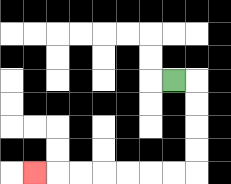{'start': '[7, 3]', 'end': '[1, 7]', 'path_directions': 'R,D,D,D,D,L,L,L,L,L,L,L', 'path_coordinates': '[[7, 3], [8, 3], [8, 4], [8, 5], [8, 6], [8, 7], [7, 7], [6, 7], [5, 7], [4, 7], [3, 7], [2, 7], [1, 7]]'}